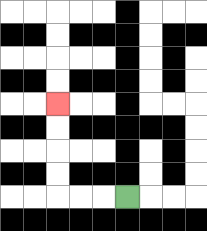{'start': '[5, 8]', 'end': '[2, 4]', 'path_directions': 'L,L,L,U,U,U,U', 'path_coordinates': '[[5, 8], [4, 8], [3, 8], [2, 8], [2, 7], [2, 6], [2, 5], [2, 4]]'}